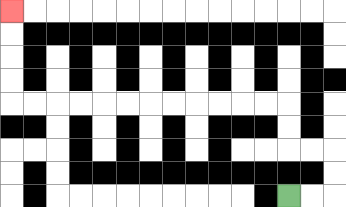{'start': '[12, 8]', 'end': '[0, 0]', 'path_directions': 'R,R,U,U,L,L,U,U,L,L,L,L,L,L,L,L,L,L,L,L,U,U,U,U', 'path_coordinates': '[[12, 8], [13, 8], [14, 8], [14, 7], [14, 6], [13, 6], [12, 6], [12, 5], [12, 4], [11, 4], [10, 4], [9, 4], [8, 4], [7, 4], [6, 4], [5, 4], [4, 4], [3, 4], [2, 4], [1, 4], [0, 4], [0, 3], [0, 2], [0, 1], [0, 0]]'}